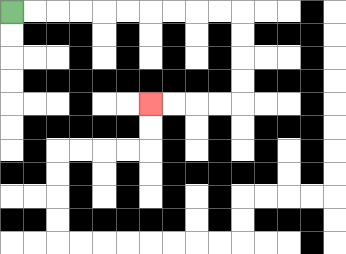{'start': '[0, 0]', 'end': '[6, 4]', 'path_directions': 'R,R,R,R,R,R,R,R,R,R,D,D,D,D,L,L,L,L', 'path_coordinates': '[[0, 0], [1, 0], [2, 0], [3, 0], [4, 0], [5, 0], [6, 0], [7, 0], [8, 0], [9, 0], [10, 0], [10, 1], [10, 2], [10, 3], [10, 4], [9, 4], [8, 4], [7, 4], [6, 4]]'}